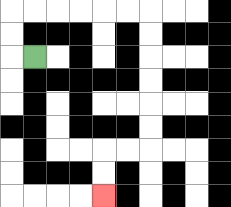{'start': '[1, 2]', 'end': '[4, 8]', 'path_directions': 'L,U,U,R,R,R,R,R,R,D,D,D,D,D,D,L,L,D,D', 'path_coordinates': '[[1, 2], [0, 2], [0, 1], [0, 0], [1, 0], [2, 0], [3, 0], [4, 0], [5, 0], [6, 0], [6, 1], [6, 2], [6, 3], [6, 4], [6, 5], [6, 6], [5, 6], [4, 6], [4, 7], [4, 8]]'}